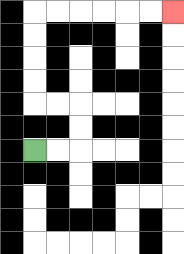{'start': '[1, 6]', 'end': '[7, 0]', 'path_directions': 'R,R,U,U,L,L,U,U,U,U,R,R,R,R,R,R', 'path_coordinates': '[[1, 6], [2, 6], [3, 6], [3, 5], [3, 4], [2, 4], [1, 4], [1, 3], [1, 2], [1, 1], [1, 0], [2, 0], [3, 0], [4, 0], [5, 0], [6, 0], [7, 0]]'}